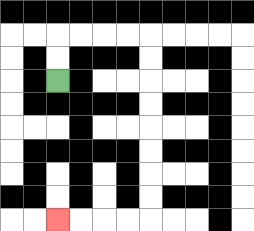{'start': '[2, 3]', 'end': '[2, 9]', 'path_directions': 'U,U,R,R,R,R,D,D,D,D,D,D,D,D,L,L,L,L', 'path_coordinates': '[[2, 3], [2, 2], [2, 1], [3, 1], [4, 1], [5, 1], [6, 1], [6, 2], [6, 3], [6, 4], [6, 5], [6, 6], [6, 7], [6, 8], [6, 9], [5, 9], [4, 9], [3, 9], [2, 9]]'}